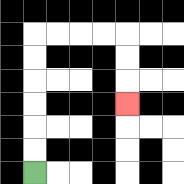{'start': '[1, 7]', 'end': '[5, 4]', 'path_directions': 'U,U,U,U,U,U,R,R,R,R,D,D,D', 'path_coordinates': '[[1, 7], [1, 6], [1, 5], [1, 4], [1, 3], [1, 2], [1, 1], [2, 1], [3, 1], [4, 1], [5, 1], [5, 2], [5, 3], [5, 4]]'}